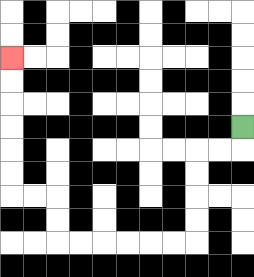{'start': '[10, 5]', 'end': '[0, 2]', 'path_directions': 'D,L,L,D,D,D,D,L,L,L,L,L,L,U,U,L,L,U,U,U,U,U,U', 'path_coordinates': '[[10, 5], [10, 6], [9, 6], [8, 6], [8, 7], [8, 8], [8, 9], [8, 10], [7, 10], [6, 10], [5, 10], [4, 10], [3, 10], [2, 10], [2, 9], [2, 8], [1, 8], [0, 8], [0, 7], [0, 6], [0, 5], [0, 4], [0, 3], [0, 2]]'}